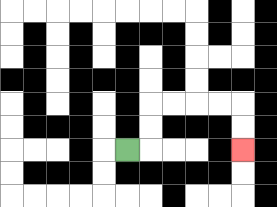{'start': '[5, 6]', 'end': '[10, 6]', 'path_directions': 'R,U,U,R,R,R,R,D,D', 'path_coordinates': '[[5, 6], [6, 6], [6, 5], [6, 4], [7, 4], [8, 4], [9, 4], [10, 4], [10, 5], [10, 6]]'}